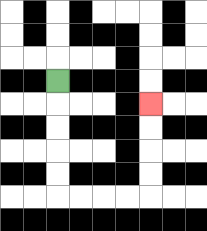{'start': '[2, 3]', 'end': '[6, 4]', 'path_directions': 'D,D,D,D,D,R,R,R,R,U,U,U,U', 'path_coordinates': '[[2, 3], [2, 4], [2, 5], [2, 6], [2, 7], [2, 8], [3, 8], [4, 8], [5, 8], [6, 8], [6, 7], [6, 6], [6, 5], [6, 4]]'}